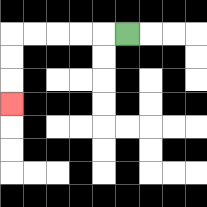{'start': '[5, 1]', 'end': '[0, 4]', 'path_directions': 'L,L,L,L,L,D,D,D', 'path_coordinates': '[[5, 1], [4, 1], [3, 1], [2, 1], [1, 1], [0, 1], [0, 2], [0, 3], [0, 4]]'}